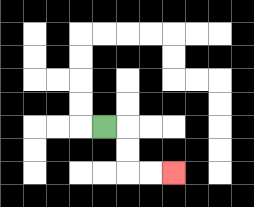{'start': '[4, 5]', 'end': '[7, 7]', 'path_directions': 'R,D,D,R,R', 'path_coordinates': '[[4, 5], [5, 5], [5, 6], [5, 7], [6, 7], [7, 7]]'}